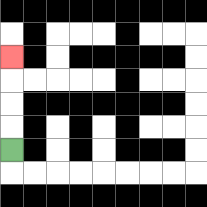{'start': '[0, 6]', 'end': '[0, 2]', 'path_directions': 'U,U,U,U', 'path_coordinates': '[[0, 6], [0, 5], [0, 4], [0, 3], [0, 2]]'}